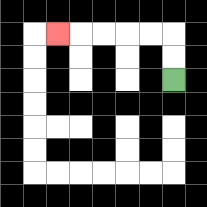{'start': '[7, 3]', 'end': '[2, 1]', 'path_directions': 'U,U,L,L,L,L,L', 'path_coordinates': '[[7, 3], [7, 2], [7, 1], [6, 1], [5, 1], [4, 1], [3, 1], [2, 1]]'}